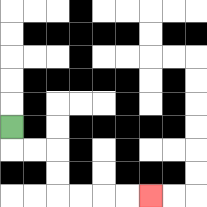{'start': '[0, 5]', 'end': '[6, 8]', 'path_directions': 'D,R,R,D,D,R,R,R,R', 'path_coordinates': '[[0, 5], [0, 6], [1, 6], [2, 6], [2, 7], [2, 8], [3, 8], [4, 8], [5, 8], [6, 8]]'}